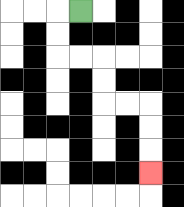{'start': '[3, 0]', 'end': '[6, 7]', 'path_directions': 'L,D,D,R,R,D,D,R,R,D,D,D', 'path_coordinates': '[[3, 0], [2, 0], [2, 1], [2, 2], [3, 2], [4, 2], [4, 3], [4, 4], [5, 4], [6, 4], [6, 5], [6, 6], [6, 7]]'}